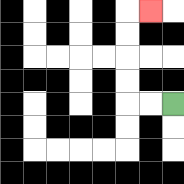{'start': '[7, 4]', 'end': '[6, 0]', 'path_directions': 'L,L,U,U,U,U,R', 'path_coordinates': '[[7, 4], [6, 4], [5, 4], [5, 3], [5, 2], [5, 1], [5, 0], [6, 0]]'}